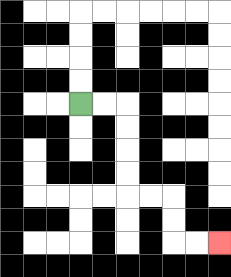{'start': '[3, 4]', 'end': '[9, 10]', 'path_directions': 'R,R,D,D,D,D,R,R,D,D,R,R', 'path_coordinates': '[[3, 4], [4, 4], [5, 4], [5, 5], [5, 6], [5, 7], [5, 8], [6, 8], [7, 8], [7, 9], [7, 10], [8, 10], [9, 10]]'}